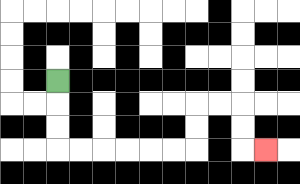{'start': '[2, 3]', 'end': '[11, 6]', 'path_directions': 'D,D,D,R,R,R,R,R,R,U,U,R,R,D,D,R', 'path_coordinates': '[[2, 3], [2, 4], [2, 5], [2, 6], [3, 6], [4, 6], [5, 6], [6, 6], [7, 6], [8, 6], [8, 5], [8, 4], [9, 4], [10, 4], [10, 5], [10, 6], [11, 6]]'}